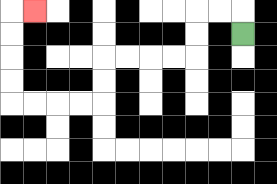{'start': '[10, 1]', 'end': '[1, 0]', 'path_directions': 'U,L,L,D,D,L,L,L,L,D,D,L,L,L,L,U,U,U,U,R', 'path_coordinates': '[[10, 1], [10, 0], [9, 0], [8, 0], [8, 1], [8, 2], [7, 2], [6, 2], [5, 2], [4, 2], [4, 3], [4, 4], [3, 4], [2, 4], [1, 4], [0, 4], [0, 3], [0, 2], [0, 1], [0, 0], [1, 0]]'}